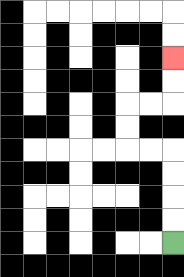{'start': '[7, 10]', 'end': '[7, 2]', 'path_directions': 'U,U,U,U,L,L,U,U,R,R,U,U', 'path_coordinates': '[[7, 10], [7, 9], [7, 8], [7, 7], [7, 6], [6, 6], [5, 6], [5, 5], [5, 4], [6, 4], [7, 4], [7, 3], [7, 2]]'}